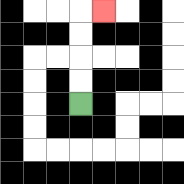{'start': '[3, 4]', 'end': '[4, 0]', 'path_directions': 'U,U,U,U,R', 'path_coordinates': '[[3, 4], [3, 3], [3, 2], [3, 1], [3, 0], [4, 0]]'}